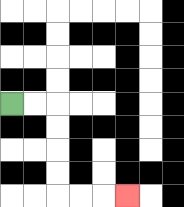{'start': '[0, 4]', 'end': '[5, 8]', 'path_directions': 'R,R,D,D,D,D,R,R,R', 'path_coordinates': '[[0, 4], [1, 4], [2, 4], [2, 5], [2, 6], [2, 7], [2, 8], [3, 8], [4, 8], [5, 8]]'}